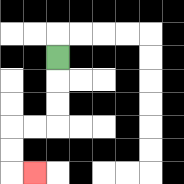{'start': '[2, 2]', 'end': '[1, 7]', 'path_directions': 'D,D,D,L,L,D,D,R', 'path_coordinates': '[[2, 2], [2, 3], [2, 4], [2, 5], [1, 5], [0, 5], [0, 6], [0, 7], [1, 7]]'}